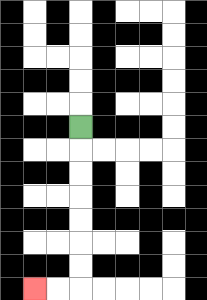{'start': '[3, 5]', 'end': '[1, 12]', 'path_directions': 'D,D,D,D,D,D,D,L,L', 'path_coordinates': '[[3, 5], [3, 6], [3, 7], [3, 8], [3, 9], [3, 10], [3, 11], [3, 12], [2, 12], [1, 12]]'}